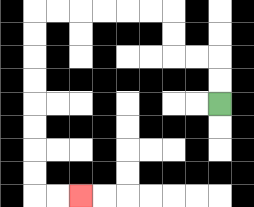{'start': '[9, 4]', 'end': '[3, 8]', 'path_directions': 'U,U,L,L,U,U,L,L,L,L,L,L,D,D,D,D,D,D,D,D,R,R', 'path_coordinates': '[[9, 4], [9, 3], [9, 2], [8, 2], [7, 2], [7, 1], [7, 0], [6, 0], [5, 0], [4, 0], [3, 0], [2, 0], [1, 0], [1, 1], [1, 2], [1, 3], [1, 4], [1, 5], [1, 6], [1, 7], [1, 8], [2, 8], [3, 8]]'}